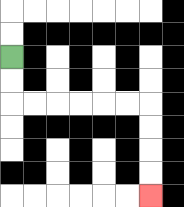{'start': '[0, 2]', 'end': '[6, 8]', 'path_directions': 'D,D,R,R,R,R,R,R,D,D,D,D', 'path_coordinates': '[[0, 2], [0, 3], [0, 4], [1, 4], [2, 4], [3, 4], [4, 4], [5, 4], [6, 4], [6, 5], [6, 6], [6, 7], [6, 8]]'}